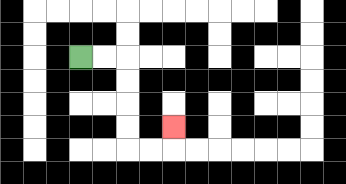{'start': '[3, 2]', 'end': '[7, 5]', 'path_directions': 'R,R,D,D,D,D,R,R,U', 'path_coordinates': '[[3, 2], [4, 2], [5, 2], [5, 3], [5, 4], [5, 5], [5, 6], [6, 6], [7, 6], [7, 5]]'}